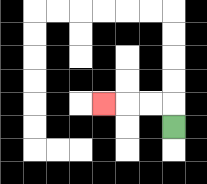{'start': '[7, 5]', 'end': '[4, 4]', 'path_directions': 'U,L,L,L', 'path_coordinates': '[[7, 5], [7, 4], [6, 4], [5, 4], [4, 4]]'}